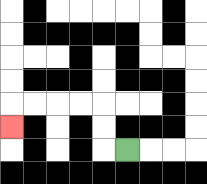{'start': '[5, 6]', 'end': '[0, 5]', 'path_directions': 'L,U,U,L,L,L,L,D', 'path_coordinates': '[[5, 6], [4, 6], [4, 5], [4, 4], [3, 4], [2, 4], [1, 4], [0, 4], [0, 5]]'}